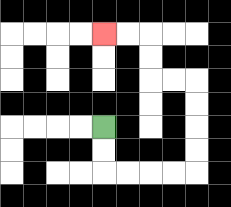{'start': '[4, 5]', 'end': '[4, 1]', 'path_directions': 'D,D,R,R,R,R,U,U,U,U,L,L,U,U,L,L', 'path_coordinates': '[[4, 5], [4, 6], [4, 7], [5, 7], [6, 7], [7, 7], [8, 7], [8, 6], [8, 5], [8, 4], [8, 3], [7, 3], [6, 3], [6, 2], [6, 1], [5, 1], [4, 1]]'}